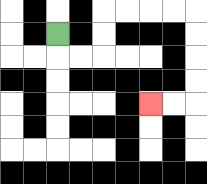{'start': '[2, 1]', 'end': '[6, 4]', 'path_directions': 'D,R,R,U,U,R,R,R,R,D,D,D,D,L,L', 'path_coordinates': '[[2, 1], [2, 2], [3, 2], [4, 2], [4, 1], [4, 0], [5, 0], [6, 0], [7, 0], [8, 0], [8, 1], [8, 2], [8, 3], [8, 4], [7, 4], [6, 4]]'}